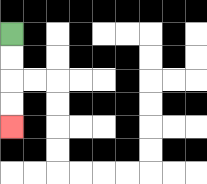{'start': '[0, 1]', 'end': '[0, 5]', 'path_directions': 'D,D,D,D', 'path_coordinates': '[[0, 1], [0, 2], [0, 3], [0, 4], [0, 5]]'}